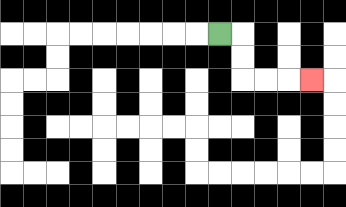{'start': '[9, 1]', 'end': '[13, 3]', 'path_directions': 'R,D,D,R,R,R', 'path_coordinates': '[[9, 1], [10, 1], [10, 2], [10, 3], [11, 3], [12, 3], [13, 3]]'}